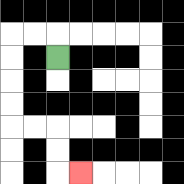{'start': '[2, 2]', 'end': '[3, 7]', 'path_directions': 'U,L,L,D,D,D,D,R,R,D,D,R', 'path_coordinates': '[[2, 2], [2, 1], [1, 1], [0, 1], [0, 2], [0, 3], [0, 4], [0, 5], [1, 5], [2, 5], [2, 6], [2, 7], [3, 7]]'}